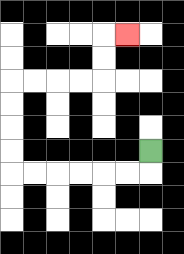{'start': '[6, 6]', 'end': '[5, 1]', 'path_directions': 'D,L,L,L,L,L,L,U,U,U,U,R,R,R,R,U,U,R', 'path_coordinates': '[[6, 6], [6, 7], [5, 7], [4, 7], [3, 7], [2, 7], [1, 7], [0, 7], [0, 6], [0, 5], [0, 4], [0, 3], [1, 3], [2, 3], [3, 3], [4, 3], [4, 2], [4, 1], [5, 1]]'}